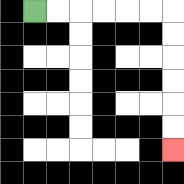{'start': '[1, 0]', 'end': '[7, 6]', 'path_directions': 'R,R,R,R,R,R,D,D,D,D,D,D', 'path_coordinates': '[[1, 0], [2, 0], [3, 0], [4, 0], [5, 0], [6, 0], [7, 0], [7, 1], [7, 2], [7, 3], [7, 4], [7, 5], [7, 6]]'}